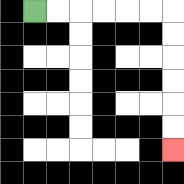{'start': '[1, 0]', 'end': '[7, 6]', 'path_directions': 'R,R,R,R,R,R,D,D,D,D,D,D', 'path_coordinates': '[[1, 0], [2, 0], [3, 0], [4, 0], [5, 0], [6, 0], [7, 0], [7, 1], [7, 2], [7, 3], [7, 4], [7, 5], [7, 6]]'}